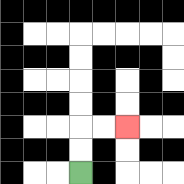{'start': '[3, 7]', 'end': '[5, 5]', 'path_directions': 'U,U,R,R', 'path_coordinates': '[[3, 7], [3, 6], [3, 5], [4, 5], [5, 5]]'}